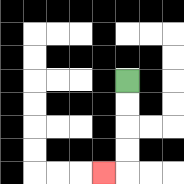{'start': '[5, 3]', 'end': '[4, 7]', 'path_directions': 'D,D,D,D,L', 'path_coordinates': '[[5, 3], [5, 4], [5, 5], [5, 6], [5, 7], [4, 7]]'}